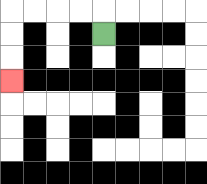{'start': '[4, 1]', 'end': '[0, 3]', 'path_directions': 'U,L,L,L,L,D,D,D', 'path_coordinates': '[[4, 1], [4, 0], [3, 0], [2, 0], [1, 0], [0, 0], [0, 1], [0, 2], [0, 3]]'}